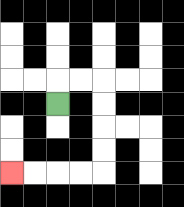{'start': '[2, 4]', 'end': '[0, 7]', 'path_directions': 'U,R,R,D,D,D,D,L,L,L,L', 'path_coordinates': '[[2, 4], [2, 3], [3, 3], [4, 3], [4, 4], [4, 5], [4, 6], [4, 7], [3, 7], [2, 7], [1, 7], [0, 7]]'}